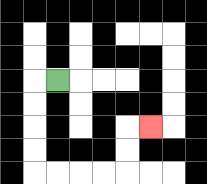{'start': '[2, 3]', 'end': '[6, 5]', 'path_directions': 'L,D,D,D,D,R,R,R,R,U,U,R', 'path_coordinates': '[[2, 3], [1, 3], [1, 4], [1, 5], [1, 6], [1, 7], [2, 7], [3, 7], [4, 7], [5, 7], [5, 6], [5, 5], [6, 5]]'}